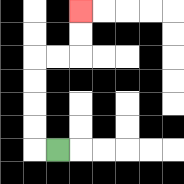{'start': '[2, 6]', 'end': '[3, 0]', 'path_directions': 'L,U,U,U,U,R,R,U,U', 'path_coordinates': '[[2, 6], [1, 6], [1, 5], [1, 4], [1, 3], [1, 2], [2, 2], [3, 2], [3, 1], [3, 0]]'}